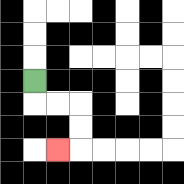{'start': '[1, 3]', 'end': '[2, 6]', 'path_directions': 'D,R,R,D,D,L', 'path_coordinates': '[[1, 3], [1, 4], [2, 4], [3, 4], [3, 5], [3, 6], [2, 6]]'}